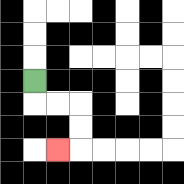{'start': '[1, 3]', 'end': '[2, 6]', 'path_directions': 'D,R,R,D,D,L', 'path_coordinates': '[[1, 3], [1, 4], [2, 4], [3, 4], [3, 5], [3, 6], [2, 6]]'}